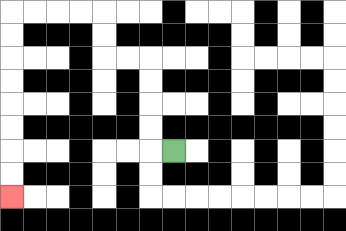{'start': '[7, 6]', 'end': '[0, 8]', 'path_directions': 'L,U,U,U,U,L,L,U,U,L,L,L,L,D,D,D,D,D,D,D,D', 'path_coordinates': '[[7, 6], [6, 6], [6, 5], [6, 4], [6, 3], [6, 2], [5, 2], [4, 2], [4, 1], [4, 0], [3, 0], [2, 0], [1, 0], [0, 0], [0, 1], [0, 2], [0, 3], [0, 4], [0, 5], [0, 6], [0, 7], [0, 8]]'}